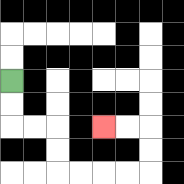{'start': '[0, 3]', 'end': '[4, 5]', 'path_directions': 'D,D,R,R,D,D,R,R,R,R,U,U,L,L', 'path_coordinates': '[[0, 3], [0, 4], [0, 5], [1, 5], [2, 5], [2, 6], [2, 7], [3, 7], [4, 7], [5, 7], [6, 7], [6, 6], [6, 5], [5, 5], [4, 5]]'}